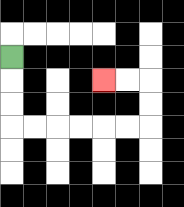{'start': '[0, 2]', 'end': '[4, 3]', 'path_directions': 'D,D,D,R,R,R,R,R,R,U,U,L,L', 'path_coordinates': '[[0, 2], [0, 3], [0, 4], [0, 5], [1, 5], [2, 5], [3, 5], [4, 5], [5, 5], [6, 5], [6, 4], [6, 3], [5, 3], [4, 3]]'}